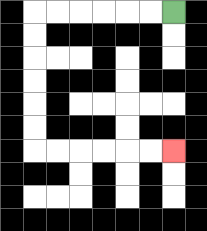{'start': '[7, 0]', 'end': '[7, 6]', 'path_directions': 'L,L,L,L,L,L,D,D,D,D,D,D,R,R,R,R,R,R', 'path_coordinates': '[[7, 0], [6, 0], [5, 0], [4, 0], [3, 0], [2, 0], [1, 0], [1, 1], [1, 2], [1, 3], [1, 4], [1, 5], [1, 6], [2, 6], [3, 6], [4, 6], [5, 6], [6, 6], [7, 6]]'}